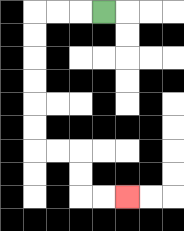{'start': '[4, 0]', 'end': '[5, 8]', 'path_directions': 'L,L,L,D,D,D,D,D,D,R,R,D,D,R,R', 'path_coordinates': '[[4, 0], [3, 0], [2, 0], [1, 0], [1, 1], [1, 2], [1, 3], [1, 4], [1, 5], [1, 6], [2, 6], [3, 6], [3, 7], [3, 8], [4, 8], [5, 8]]'}